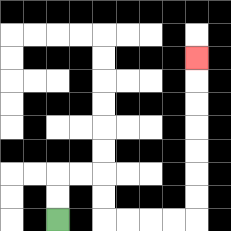{'start': '[2, 9]', 'end': '[8, 2]', 'path_directions': 'U,U,R,R,D,D,R,R,R,R,U,U,U,U,U,U,U', 'path_coordinates': '[[2, 9], [2, 8], [2, 7], [3, 7], [4, 7], [4, 8], [4, 9], [5, 9], [6, 9], [7, 9], [8, 9], [8, 8], [8, 7], [8, 6], [8, 5], [8, 4], [8, 3], [8, 2]]'}